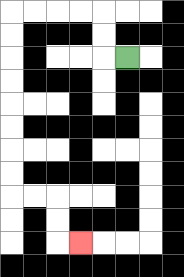{'start': '[5, 2]', 'end': '[3, 10]', 'path_directions': 'L,U,U,L,L,L,L,D,D,D,D,D,D,D,D,R,R,D,D,R', 'path_coordinates': '[[5, 2], [4, 2], [4, 1], [4, 0], [3, 0], [2, 0], [1, 0], [0, 0], [0, 1], [0, 2], [0, 3], [0, 4], [0, 5], [0, 6], [0, 7], [0, 8], [1, 8], [2, 8], [2, 9], [2, 10], [3, 10]]'}